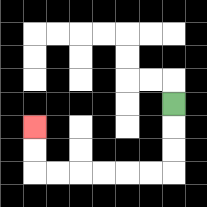{'start': '[7, 4]', 'end': '[1, 5]', 'path_directions': 'D,D,D,L,L,L,L,L,L,U,U', 'path_coordinates': '[[7, 4], [7, 5], [7, 6], [7, 7], [6, 7], [5, 7], [4, 7], [3, 7], [2, 7], [1, 7], [1, 6], [1, 5]]'}